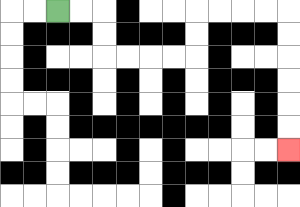{'start': '[2, 0]', 'end': '[12, 6]', 'path_directions': 'R,R,D,D,R,R,R,R,U,U,R,R,R,R,D,D,D,D,D,D', 'path_coordinates': '[[2, 0], [3, 0], [4, 0], [4, 1], [4, 2], [5, 2], [6, 2], [7, 2], [8, 2], [8, 1], [8, 0], [9, 0], [10, 0], [11, 0], [12, 0], [12, 1], [12, 2], [12, 3], [12, 4], [12, 5], [12, 6]]'}